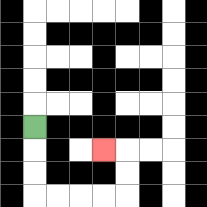{'start': '[1, 5]', 'end': '[4, 6]', 'path_directions': 'D,D,D,R,R,R,R,U,U,L', 'path_coordinates': '[[1, 5], [1, 6], [1, 7], [1, 8], [2, 8], [3, 8], [4, 8], [5, 8], [5, 7], [5, 6], [4, 6]]'}